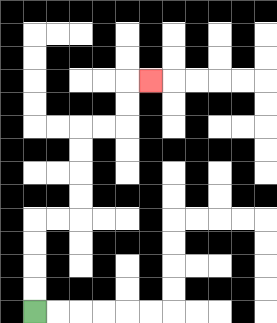{'start': '[1, 13]', 'end': '[6, 3]', 'path_directions': 'U,U,U,U,R,R,U,U,U,U,R,R,U,U,R', 'path_coordinates': '[[1, 13], [1, 12], [1, 11], [1, 10], [1, 9], [2, 9], [3, 9], [3, 8], [3, 7], [3, 6], [3, 5], [4, 5], [5, 5], [5, 4], [5, 3], [6, 3]]'}